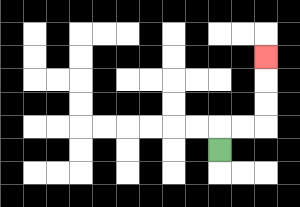{'start': '[9, 6]', 'end': '[11, 2]', 'path_directions': 'U,R,R,U,U,U', 'path_coordinates': '[[9, 6], [9, 5], [10, 5], [11, 5], [11, 4], [11, 3], [11, 2]]'}